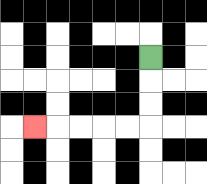{'start': '[6, 2]', 'end': '[1, 5]', 'path_directions': 'D,D,D,L,L,L,L,L', 'path_coordinates': '[[6, 2], [6, 3], [6, 4], [6, 5], [5, 5], [4, 5], [3, 5], [2, 5], [1, 5]]'}